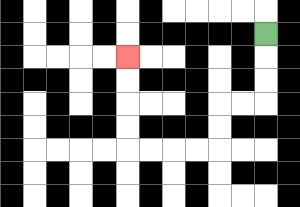{'start': '[11, 1]', 'end': '[5, 2]', 'path_directions': 'D,D,D,L,L,D,D,L,L,L,L,U,U,U,U', 'path_coordinates': '[[11, 1], [11, 2], [11, 3], [11, 4], [10, 4], [9, 4], [9, 5], [9, 6], [8, 6], [7, 6], [6, 6], [5, 6], [5, 5], [5, 4], [5, 3], [5, 2]]'}